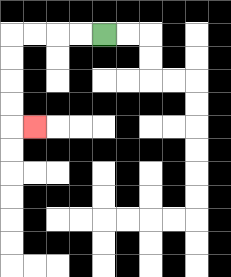{'start': '[4, 1]', 'end': '[1, 5]', 'path_directions': 'L,L,L,L,D,D,D,D,R', 'path_coordinates': '[[4, 1], [3, 1], [2, 1], [1, 1], [0, 1], [0, 2], [0, 3], [0, 4], [0, 5], [1, 5]]'}